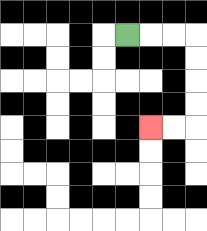{'start': '[5, 1]', 'end': '[6, 5]', 'path_directions': 'R,R,R,D,D,D,D,L,L', 'path_coordinates': '[[5, 1], [6, 1], [7, 1], [8, 1], [8, 2], [8, 3], [8, 4], [8, 5], [7, 5], [6, 5]]'}